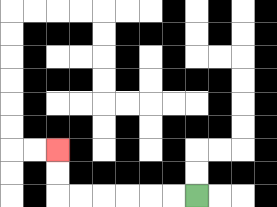{'start': '[8, 8]', 'end': '[2, 6]', 'path_directions': 'L,L,L,L,L,L,U,U', 'path_coordinates': '[[8, 8], [7, 8], [6, 8], [5, 8], [4, 8], [3, 8], [2, 8], [2, 7], [2, 6]]'}